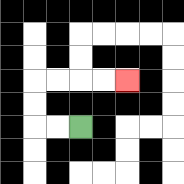{'start': '[3, 5]', 'end': '[5, 3]', 'path_directions': 'L,L,U,U,R,R,R,R', 'path_coordinates': '[[3, 5], [2, 5], [1, 5], [1, 4], [1, 3], [2, 3], [3, 3], [4, 3], [5, 3]]'}